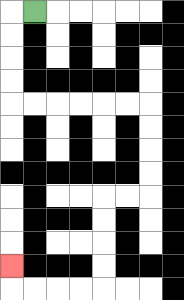{'start': '[1, 0]', 'end': '[0, 11]', 'path_directions': 'L,D,D,D,D,R,R,R,R,R,R,D,D,D,D,L,L,D,D,D,D,L,L,L,L,U', 'path_coordinates': '[[1, 0], [0, 0], [0, 1], [0, 2], [0, 3], [0, 4], [1, 4], [2, 4], [3, 4], [4, 4], [5, 4], [6, 4], [6, 5], [6, 6], [6, 7], [6, 8], [5, 8], [4, 8], [4, 9], [4, 10], [4, 11], [4, 12], [3, 12], [2, 12], [1, 12], [0, 12], [0, 11]]'}